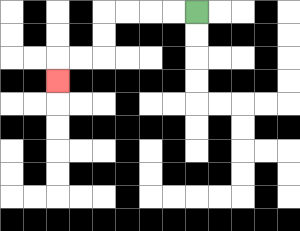{'start': '[8, 0]', 'end': '[2, 3]', 'path_directions': 'L,L,L,L,D,D,L,L,D', 'path_coordinates': '[[8, 0], [7, 0], [6, 0], [5, 0], [4, 0], [4, 1], [4, 2], [3, 2], [2, 2], [2, 3]]'}